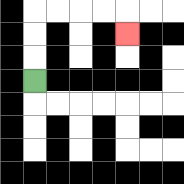{'start': '[1, 3]', 'end': '[5, 1]', 'path_directions': 'U,U,U,R,R,R,R,D', 'path_coordinates': '[[1, 3], [1, 2], [1, 1], [1, 0], [2, 0], [3, 0], [4, 0], [5, 0], [5, 1]]'}